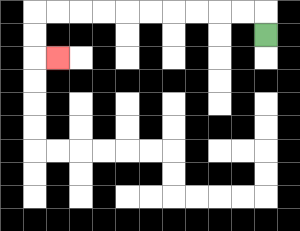{'start': '[11, 1]', 'end': '[2, 2]', 'path_directions': 'U,L,L,L,L,L,L,L,L,L,L,D,D,R', 'path_coordinates': '[[11, 1], [11, 0], [10, 0], [9, 0], [8, 0], [7, 0], [6, 0], [5, 0], [4, 0], [3, 0], [2, 0], [1, 0], [1, 1], [1, 2], [2, 2]]'}